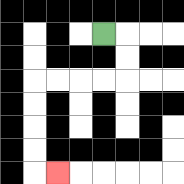{'start': '[4, 1]', 'end': '[2, 7]', 'path_directions': 'R,D,D,L,L,L,L,D,D,D,D,R', 'path_coordinates': '[[4, 1], [5, 1], [5, 2], [5, 3], [4, 3], [3, 3], [2, 3], [1, 3], [1, 4], [1, 5], [1, 6], [1, 7], [2, 7]]'}